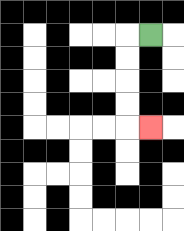{'start': '[6, 1]', 'end': '[6, 5]', 'path_directions': 'L,D,D,D,D,R', 'path_coordinates': '[[6, 1], [5, 1], [5, 2], [5, 3], [5, 4], [5, 5], [6, 5]]'}